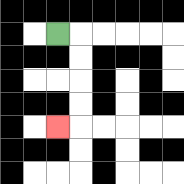{'start': '[2, 1]', 'end': '[2, 5]', 'path_directions': 'R,D,D,D,D,L', 'path_coordinates': '[[2, 1], [3, 1], [3, 2], [3, 3], [3, 4], [3, 5], [2, 5]]'}